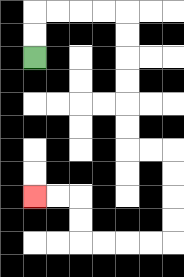{'start': '[1, 2]', 'end': '[1, 8]', 'path_directions': 'U,U,R,R,R,R,D,D,D,D,D,D,R,R,D,D,D,D,L,L,L,L,U,U,L,L', 'path_coordinates': '[[1, 2], [1, 1], [1, 0], [2, 0], [3, 0], [4, 0], [5, 0], [5, 1], [5, 2], [5, 3], [5, 4], [5, 5], [5, 6], [6, 6], [7, 6], [7, 7], [7, 8], [7, 9], [7, 10], [6, 10], [5, 10], [4, 10], [3, 10], [3, 9], [3, 8], [2, 8], [1, 8]]'}